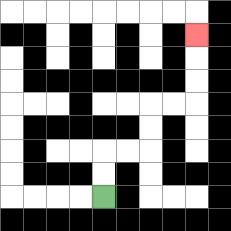{'start': '[4, 8]', 'end': '[8, 1]', 'path_directions': 'U,U,R,R,U,U,R,R,U,U,U', 'path_coordinates': '[[4, 8], [4, 7], [4, 6], [5, 6], [6, 6], [6, 5], [6, 4], [7, 4], [8, 4], [8, 3], [8, 2], [8, 1]]'}